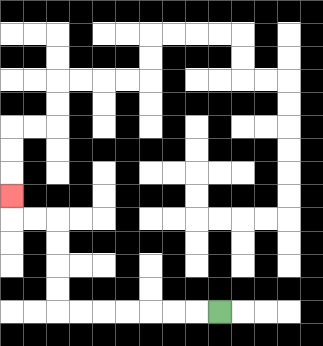{'start': '[9, 13]', 'end': '[0, 8]', 'path_directions': 'L,L,L,L,L,L,L,U,U,U,U,L,L,U', 'path_coordinates': '[[9, 13], [8, 13], [7, 13], [6, 13], [5, 13], [4, 13], [3, 13], [2, 13], [2, 12], [2, 11], [2, 10], [2, 9], [1, 9], [0, 9], [0, 8]]'}